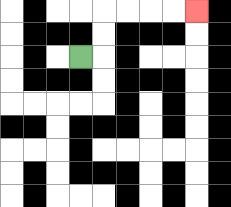{'start': '[3, 2]', 'end': '[8, 0]', 'path_directions': 'R,U,U,R,R,R,R', 'path_coordinates': '[[3, 2], [4, 2], [4, 1], [4, 0], [5, 0], [6, 0], [7, 0], [8, 0]]'}